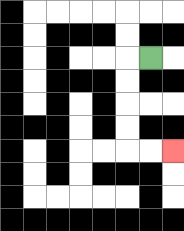{'start': '[6, 2]', 'end': '[7, 6]', 'path_directions': 'L,D,D,D,D,R,R', 'path_coordinates': '[[6, 2], [5, 2], [5, 3], [5, 4], [5, 5], [5, 6], [6, 6], [7, 6]]'}